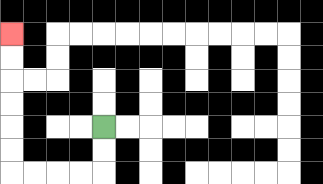{'start': '[4, 5]', 'end': '[0, 1]', 'path_directions': 'D,D,L,L,L,L,U,U,U,U,U,U', 'path_coordinates': '[[4, 5], [4, 6], [4, 7], [3, 7], [2, 7], [1, 7], [0, 7], [0, 6], [0, 5], [0, 4], [0, 3], [0, 2], [0, 1]]'}